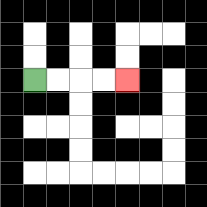{'start': '[1, 3]', 'end': '[5, 3]', 'path_directions': 'R,R,R,R', 'path_coordinates': '[[1, 3], [2, 3], [3, 3], [4, 3], [5, 3]]'}